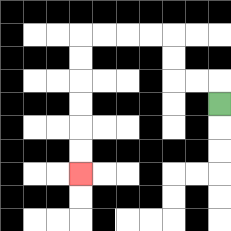{'start': '[9, 4]', 'end': '[3, 7]', 'path_directions': 'U,L,L,U,U,L,L,L,L,D,D,D,D,D,D', 'path_coordinates': '[[9, 4], [9, 3], [8, 3], [7, 3], [7, 2], [7, 1], [6, 1], [5, 1], [4, 1], [3, 1], [3, 2], [3, 3], [3, 4], [3, 5], [3, 6], [3, 7]]'}